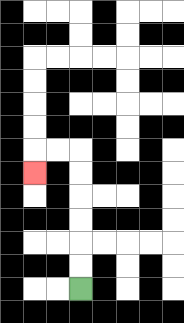{'start': '[3, 12]', 'end': '[1, 7]', 'path_directions': 'U,U,U,U,U,U,L,L,D', 'path_coordinates': '[[3, 12], [3, 11], [3, 10], [3, 9], [3, 8], [3, 7], [3, 6], [2, 6], [1, 6], [1, 7]]'}